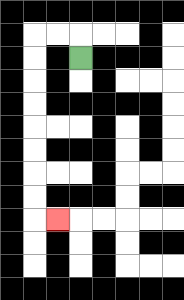{'start': '[3, 2]', 'end': '[2, 9]', 'path_directions': 'U,L,L,D,D,D,D,D,D,D,D,R', 'path_coordinates': '[[3, 2], [3, 1], [2, 1], [1, 1], [1, 2], [1, 3], [1, 4], [1, 5], [1, 6], [1, 7], [1, 8], [1, 9], [2, 9]]'}